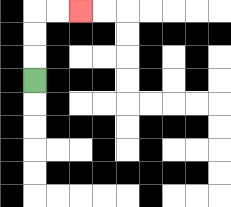{'start': '[1, 3]', 'end': '[3, 0]', 'path_directions': 'U,U,U,R,R', 'path_coordinates': '[[1, 3], [1, 2], [1, 1], [1, 0], [2, 0], [3, 0]]'}